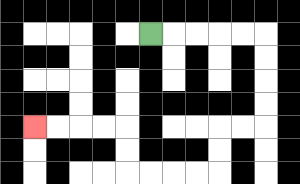{'start': '[6, 1]', 'end': '[1, 5]', 'path_directions': 'R,R,R,R,R,D,D,D,D,L,L,D,D,L,L,L,L,U,U,L,L,L,L', 'path_coordinates': '[[6, 1], [7, 1], [8, 1], [9, 1], [10, 1], [11, 1], [11, 2], [11, 3], [11, 4], [11, 5], [10, 5], [9, 5], [9, 6], [9, 7], [8, 7], [7, 7], [6, 7], [5, 7], [5, 6], [5, 5], [4, 5], [3, 5], [2, 5], [1, 5]]'}